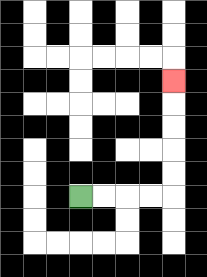{'start': '[3, 8]', 'end': '[7, 3]', 'path_directions': 'R,R,R,R,U,U,U,U,U', 'path_coordinates': '[[3, 8], [4, 8], [5, 8], [6, 8], [7, 8], [7, 7], [7, 6], [7, 5], [7, 4], [7, 3]]'}